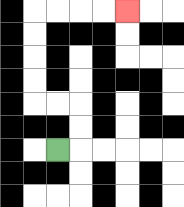{'start': '[2, 6]', 'end': '[5, 0]', 'path_directions': 'R,U,U,L,L,U,U,U,U,R,R,R,R', 'path_coordinates': '[[2, 6], [3, 6], [3, 5], [3, 4], [2, 4], [1, 4], [1, 3], [1, 2], [1, 1], [1, 0], [2, 0], [3, 0], [4, 0], [5, 0]]'}